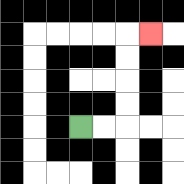{'start': '[3, 5]', 'end': '[6, 1]', 'path_directions': 'R,R,U,U,U,U,R', 'path_coordinates': '[[3, 5], [4, 5], [5, 5], [5, 4], [5, 3], [5, 2], [5, 1], [6, 1]]'}